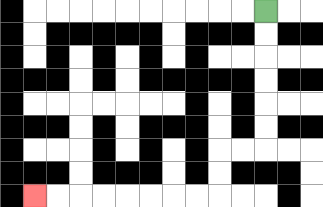{'start': '[11, 0]', 'end': '[1, 8]', 'path_directions': 'D,D,D,D,D,D,L,L,D,D,L,L,L,L,L,L,L,L', 'path_coordinates': '[[11, 0], [11, 1], [11, 2], [11, 3], [11, 4], [11, 5], [11, 6], [10, 6], [9, 6], [9, 7], [9, 8], [8, 8], [7, 8], [6, 8], [5, 8], [4, 8], [3, 8], [2, 8], [1, 8]]'}